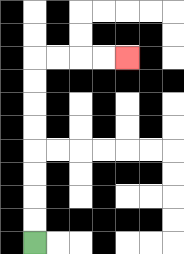{'start': '[1, 10]', 'end': '[5, 2]', 'path_directions': 'U,U,U,U,U,U,U,U,R,R,R,R', 'path_coordinates': '[[1, 10], [1, 9], [1, 8], [1, 7], [1, 6], [1, 5], [1, 4], [1, 3], [1, 2], [2, 2], [3, 2], [4, 2], [5, 2]]'}